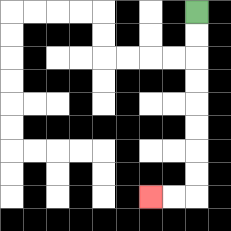{'start': '[8, 0]', 'end': '[6, 8]', 'path_directions': 'D,D,D,D,D,D,D,D,L,L', 'path_coordinates': '[[8, 0], [8, 1], [8, 2], [8, 3], [8, 4], [8, 5], [8, 6], [8, 7], [8, 8], [7, 8], [6, 8]]'}